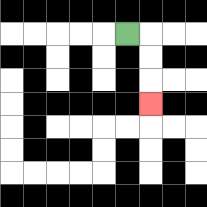{'start': '[5, 1]', 'end': '[6, 4]', 'path_directions': 'R,D,D,D', 'path_coordinates': '[[5, 1], [6, 1], [6, 2], [6, 3], [6, 4]]'}